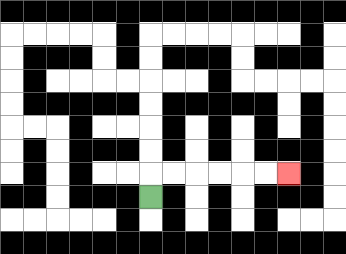{'start': '[6, 8]', 'end': '[12, 7]', 'path_directions': 'U,R,R,R,R,R,R', 'path_coordinates': '[[6, 8], [6, 7], [7, 7], [8, 7], [9, 7], [10, 7], [11, 7], [12, 7]]'}